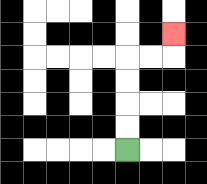{'start': '[5, 6]', 'end': '[7, 1]', 'path_directions': 'U,U,U,U,R,R,U', 'path_coordinates': '[[5, 6], [5, 5], [5, 4], [5, 3], [5, 2], [6, 2], [7, 2], [7, 1]]'}